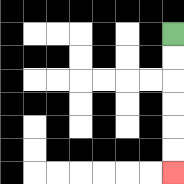{'start': '[7, 1]', 'end': '[7, 7]', 'path_directions': 'D,D,D,D,D,D', 'path_coordinates': '[[7, 1], [7, 2], [7, 3], [7, 4], [7, 5], [7, 6], [7, 7]]'}